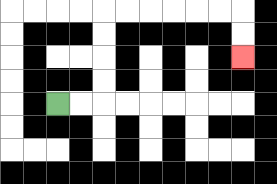{'start': '[2, 4]', 'end': '[10, 2]', 'path_directions': 'R,R,U,U,U,U,R,R,R,R,R,R,D,D', 'path_coordinates': '[[2, 4], [3, 4], [4, 4], [4, 3], [4, 2], [4, 1], [4, 0], [5, 0], [6, 0], [7, 0], [8, 0], [9, 0], [10, 0], [10, 1], [10, 2]]'}